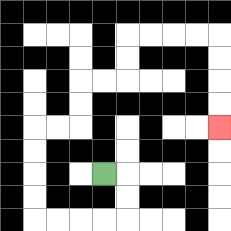{'start': '[4, 7]', 'end': '[9, 5]', 'path_directions': 'R,D,D,L,L,L,L,U,U,U,U,R,R,U,U,R,R,U,U,R,R,R,R,D,D,D,D', 'path_coordinates': '[[4, 7], [5, 7], [5, 8], [5, 9], [4, 9], [3, 9], [2, 9], [1, 9], [1, 8], [1, 7], [1, 6], [1, 5], [2, 5], [3, 5], [3, 4], [3, 3], [4, 3], [5, 3], [5, 2], [5, 1], [6, 1], [7, 1], [8, 1], [9, 1], [9, 2], [9, 3], [9, 4], [9, 5]]'}